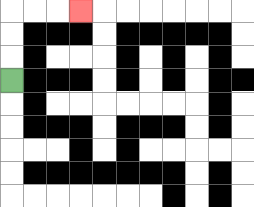{'start': '[0, 3]', 'end': '[3, 0]', 'path_directions': 'U,U,U,R,R,R', 'path_coordinates': '[[0, 3], [0, 2], [0, 1], [0, 0], [1, 0], [2, 0], [3, 0]]'}